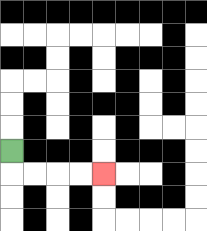{'start': '[0, 6]', 'end': '[4, 7]', 'path_directions': 'D,R,R,R,R', 'path_coordinates': '[[0, 6], [0, 7], [1, 7], [2, 7], [3, 7], [4, 7]]'}